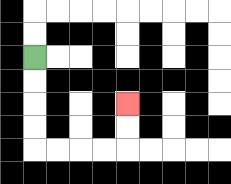{'start': '[1, 2]', 'end': '[5, 4]', 'path_directions': 'D,D,D,D,R,R,R,R,U,U', 'path_coordinates': '[[1, 2], [1, 3], [1, 4], [1, 5], [1, 6], [2, 6], [3, 6], [4, 6], [5, 6], [5, 5], [5, 4]]'}